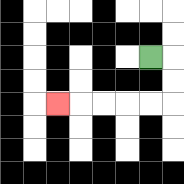{'start': '[6, 2]', 'end': '[2, 4]', 'path_directions': 'R,D,D,L,L,L,L,L', 'path_coordinates': '[[6, 2], [7, 2], [7, 3], [7, 4], [6, 4], [5, 4], [4, 4], [3, 4], [2, 4]]'}